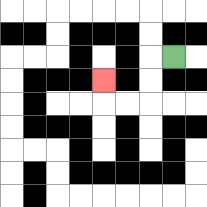{'start': '[7, 2]', 'end': '[4, 3]', 'path_directions': 'L,D,D,L,L,U', 'path_coordinates': '[[7, 2], [6, 2], [6, 3], [6, 4], [5, 4], [4, 4], [4, 3]]'}